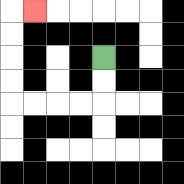{'start': '[4, 2]', 'end': '[1, 0]', 'path_directions': 'D,D,L,L,L,L,U,U,U,U,R', 'path_coordinates': '[[4, 2], [4, 3], [4, 4], [3, 4], [2, 4], [1, 4], [0, 4], [0, 3], [0, 2], [0, 1], [0, 0], [1, 0]]'}